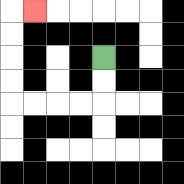{'start': '[4, 2]', 'end': '[1, 0]', 'path_directions': 'D,D,L,L,L,L,U,U,U,U,R', 'path_coordinates': '[[4, 2], [4, 3], [4, 4], [3, 4], [2, 4], [1, 4], [0, 4], [0, 3], [0, 2], [0, 1], [0, 0], [1, 0]]'}